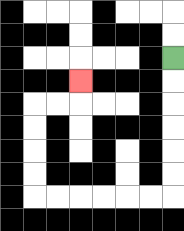{'start': '[7, 2]', 'end': '[3, 3]', 'path_directions': 'D,D,D,D,D,D,L,L,L,L,L,L,U,U,U,U,R,R,U', 'path_coordinates': '[[7, 2], [7, 3], [7, 4], [7, 5], [7, 6], [7, 7], [7, 8], [6, 8], [5, 8], [4, 8], [3, 8], [2, 8], [1, 8], [1, 7], [1, 6], [1, 5], [1, 4], [2, 4], [3, 4], [3, 3]]'}